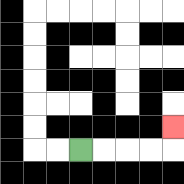{'start': '[3, 6]', 'end': '[7, 5]', 'path_directions': 'R,R,R,R,U', 'path_coordinates': '[[3, 6], [4, 6], [5, 6], [6, 6], [7, 6], [7, 5]]'}